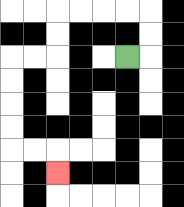{'start': '[5, 2]', 'end': '[2, 7]', 'path_directions': 'R,U,U,L,L,L,L,D,D,L,L,D,D,D,D,R,R,D', 'path_coordinates': '[[5, 2], [6, 2], [6, 1], [6, 0], [5, 0], [4, 0], [3, 0], [2, 0], [2, 1], [2, 2], [1, 2], [0, 2], [0, 3], [0, 4], [0, 5], [0, 6], [1, 6], [2, 6], [2, 7]]'}